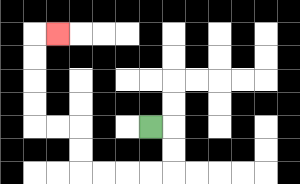{'start': '[6, 5]', 'end': '[2, 1]', 'path_directions': 'R,D,D,L,L,L,L,U,U,L,L,U,U,U,U,R', 'path_coordinates': '[[6, 5], [7, 5], [7, 6], [7, 7], [6, 7], [5, 7], [4, 7], [3, 7], [3, 6], [3, 5], [2, 5], [1, 5], [1, 4], [1, 3], [1, 2], [1, 1], [2, 1]]'}